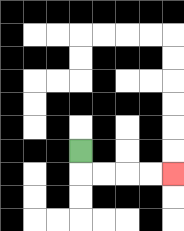{'start': '[3, 6]', 'end': '[7, 7]', 'path_directions': 'D,R,R,R,R', 'path_coordinates': '[[3, 6], [3, 7], [4, 7], [5, 7], [6, 7], [7, 7]]'}